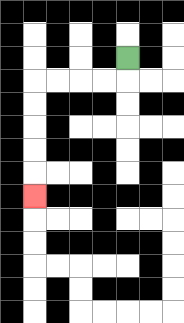{'start': '[5, 2]', 'end': '[1, 8]', 'path_directions': 'D,L,L,L,L,D,D,D,D,D', 'path_coordinates': '[[5, 2], [5, 3], [4, 3], [3, 3], [2, 3], [1, 3], [1, 4], [1, 5], [1, 6], [1, 7], [1, 8]]'}